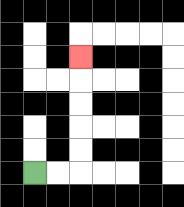{'start': '[1, 7]', 'end': '[3, 2]', 'path_directions': 'R,R,U,U,U,U,U', 'path_coordinates': '[[1, 7], [2, 7], [3, 7], [3, 6], [3, 5], [3, 4], [3, 3], [3, 2]]'}